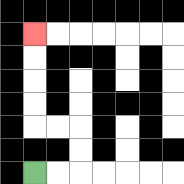{'start': '[1, 7]', 'end': '[1, 1]', 'path_directions': 'R,R,U,U,L,L,U,U,U,U', 'path_coordinates': '[[1, 7], [2, 7], [3, 7], [3, 6], [3, 5], [2, 5], [1, 5], [1, 4], [1, 3], [1, 2], [1, 1]]'}